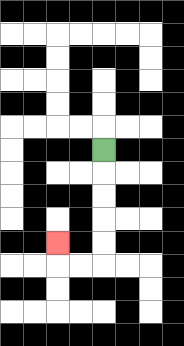{'start': '[4, 6]', 'end': '[2, 10]', 'path_directions': 'D,D,D,D,D,L,L,U', 'path_coordinates': '[[4, 6], [4, 7], [4, 8], [4, 9], [4, 10], [4, 11], [3, 11], [2, 11], [2, 10]]'}